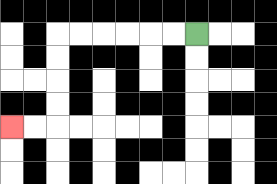{'start': '[8, 1]', 'end': '[0, 5]', 'path_directions': 'L,L,L,L,L,L,D,D,D,D,L,L', 'path_coordinates': '[[8, 1], [7, 1], [6, 1], [5, 1], [4, 1], [3, 1], [2, 1], [2, 2], [2, 3], [2, 4], [2, 5], [1, 5], [0, 5]]'}